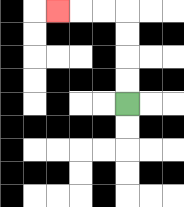{'start': '[5, 4]', 'end': '[2, 0]', 'path_directions': 'U,U,U,U,L,L,L', 'path_coordinates': '[[5, 4], [5, 3], [5, 2], [5, 1], [5, 0], [4, 0], [3, 0], [2, 0]]'}